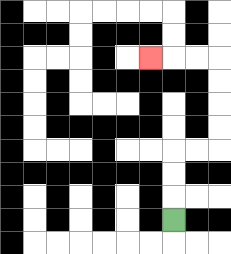{'start': '[7, 9]', 'end': '[6, 2]', 'path_directions': 'U,U,U,R,R,U,U,U,U,L,L,L', 'path_coordinates': '[[7, 9], [7, 8], [7, 7], [7, 6], [8, 6], [9, 6], [9, 5], [9, 4], [9, 3], [9, 2], [8, 2], [7, 2], [6, 2]]'}